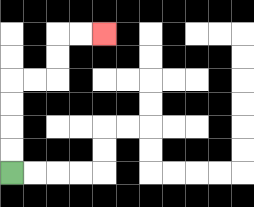{'start': '[0, 7]', 'end': '[4, 1]', 'path_directions': 'U,U,U,U,R,R,U,U,R,R', 'path_coordinates': '[[0, 7], [0, 6], [0, 5], [0, 4], [0, 3], [1, 3], [2, 3], [2, 2], [2, 1], [3, 1], [4, 1]]'}